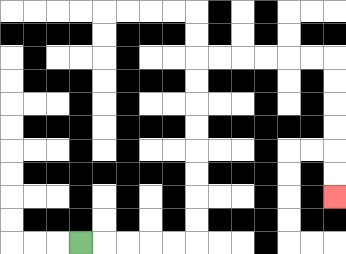{'start': '[3, 10]', 'end': '[14, 8]', 'path_directions': 'R,R,R,R,R,U,U,U,U,U,U,U,U,R,R,R,R,R,R,D,D,D,D,D,D', 'path_coordinates': '[[3, 10], [4, 10], [5, 10], [6, 10], [7, 10], [8, 10], [8, 9], [8, 8], [8, 7], [8, 6], [8, 5], [8, 4], [8, 3], [8, 2], [9, 2], [10, 2], [11, 2], [12, 2], [13, 2], [14, 2], [14, 3], [14, 4], [14, 5], [14, 6], [14, 7], [14, 8]]'}